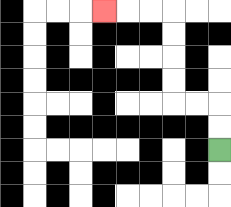{'start': '[9, 6]', 'end': '[4, 0]', 'path_directions': 'U,U,L,L,U,U,U,U,L,L,L', 'path_coordinates': '[[9, 6], [9, 5], [9, 4], [8, 4], [7, 4], [7, 3], [7, 2], [7, 1], [7, 0], [6, 0], [5, 0], [4, 0]]'}